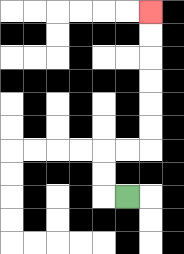{'start': '[5, 8]', 'end': '[6, 0]', 'path_directions': 'L,U,U,R,R,U,U,U,U,U,U', 'path_coordinates': '[[5, 8], [4, 8], [4, 7], [4, 6], [5, 6], [6, 6], [6, 5], [6, 4], [6, 3], [6, 2], [6, 1], [6, 0]]'}